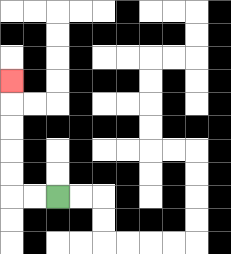{'start': '[2, 8]', 'end': '[0, 3]', 'path_directions': 'L,L,U,U,U,U,U', 'path_coordinates': '[[2, 8], [1, 8], [0, 8], [0, 7], [0, 6], [0, 5], [0, 4], [0, 3]]'}